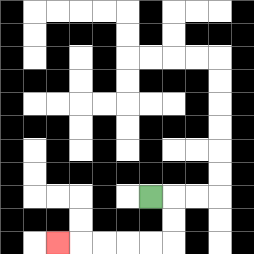{'start': '[6, 8]', 'end': '[2, 10]', 'path_directions': 'R,D,D,L,L,L,L,L', 'path_coordinates': '[[6, 8], [7, 8], [7, 9], [7, 10], [6, 10], [5, 10], [4, 10], [3, 10], [2, 10]]'}